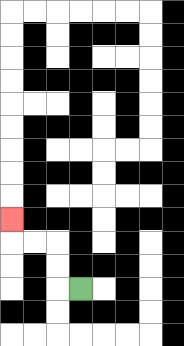{'start': '[3, 12]', 'end': '[0, 9]', 'path_directions': 'L,U,U,L,L,U', 'path_coordinates': '[[3, 12], [2, 12], [2, 11], [2, 10], [1, 10], [0, 10], [0, 9]]'}